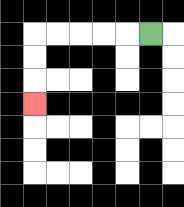{'start': '[6, 1]', 'end': '[1, 4]', 'path_directions': 'L,L,L,L,L,D,D,D', 'path_coordinates': '[[6, 1], [5, 1], [4, 1], [3, 1], [2, 1], [1, 1], [1, 2], [1, 3], [1, 4]]'}